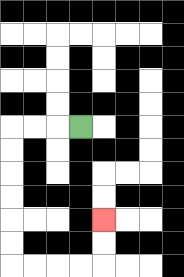{'start': '[3, 5]', 'end': '[4, 9]', 'path_directions': 'L,L,L,D,D,D,D,D,D,R,R,R,R,U,U', 'path_coordinates': '[[3, 5], [2, 5], [1, 5], [0, 5], [0, 6], [0, 7], [0, 8], [0, 9], [0, 10], [0, 11], [1, 11], [2, 11], [3, 11], [4, 11], [4, 10], [4, 9]]'}